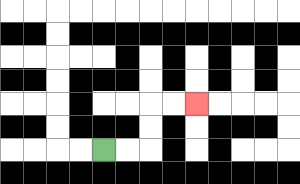{'start': '[4, 6]', 'end': '[8, 4]', 'path_directions': 'R,R,U,U,R,R', 'path_coordinates': '[[4, 6], [5, 6], [6, 6], [6, 5], [6, 4], [7, 4], [8, 4]]'}